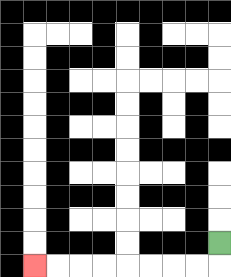{'start': '[9, 10]', 'end': '[1, 11]', 'path_directions': 'D,L,L,L,L,L,L,L,L', 'path_coordinates': '[[9, 10], [9, 11], [8, 11], [7, 11], [6, 11], [5, 11], [4, 11], [3, 11], [2, 11], [1, 11]]'}